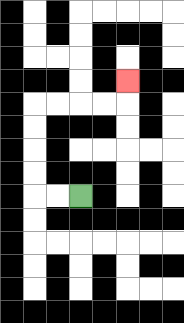{'start': '[3, 8]', 'end': '[5, 3]', 'path_directions': 'L,L,U,U,U,U,R,R,R,R,U', 'path_coordinates': '[[3, 8], [2, 8], [1, 8], [1, 7], [1, 6], [1, 5], [1, 4], [2, 4], [3, 4], [4, 4], [5, 4], [5, 3]]'}